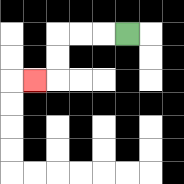{'start': '[5, 1]', 'end': '[1, 3]', 'path_directions': 'L,L,L,D,D,L', 'path_coordinates': '[[5, 1], [4, 1], [3, 1], [2, 1], [2, 2], [2, 3], [1, 3]]'}